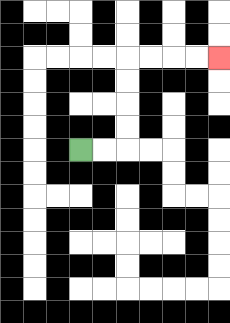{'start': '[3, 6]', 'end': '[9, 2]', 'path_directions': 'R,R,U,U,U,U,R,R,R,R', 'path_coordinates': '[[3, 6], [4, 6], [5, 6], [5, 5], [5, 4], [5, 3], [5, 2], [6, 2], [7, 2], [8, 2], [9, 2]]'}